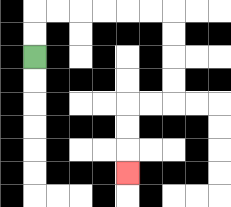{'start': '[1, 2]', 'end': '[5, 7]', 'path_directions': 'U,U,R,R,R,R,R,R,D,D,D,D,L,L,D,D,D', 'path_coordinates': '[[1, 2], [1, 1], [1, 0], [2, 0], [3, 0], [4, 0], [5, 0], [6, 0], [7, 0], [7, 1], [7, 2], [7, 3], [7, 4], [6, 4], [5, 4], [5, 5], [5, 6], [5, 7]]'}